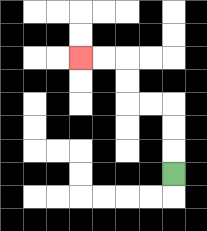{'start': '[7, 7]', 'end': '[3, 2]', 'path_directions': 'U,U,U,L,L,U,U,L,L', 'path_coordinates': '[[7, 7], [7, 6], [7, 5], [7, 4], [6, 4], [5, 4], [5, 3], [5, 2], [4, 2], [3, 2]]'}